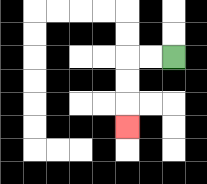{'start': '[7, 2]', 'end': '[5, 5]', 'path_directions': 'L,L,D,D,D', 'path_coordinates': '[[7, 2], [6, 2], [5, 2], [5, 3], [5, 4], [5, 5]]'}